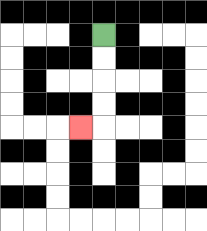{'start': '[4, 1]', 'end': '[3, 5]', 'path_directions': 'D,D,D,D,L', 'path_coordinates': '[[4, 1], [4, 2], [4, 3], [4, 4], [4, 5], [3, 5]]'}